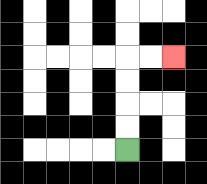{'start': '[5, 6]', 'end': '[7, 2]', 'path_directions': 'U,U,U,U,R,R', 'path_coordinates': '[[5, 6], [5, 5], [5, 4], [5, 3], [5, 2], [6, 2], [7, 2]]'}